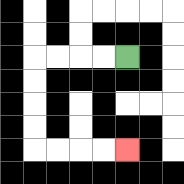{'start': '[5, 2]', 'end': '[5, 6]', 'path_directions': 'L,L,L,L,D,D,D,D,R,R,R,R', 'path_coordinates': '[[5, 2], [4, 2], [3, 2], [2, 2], [1, 2], [1, 3], [1, 4], [1, 5], [1, 6], [2, 6], [3, 6], [4, 6], [5, 6]]'}